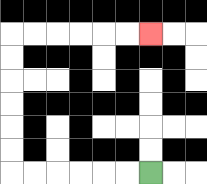{'start': '[6, 7]', 'end': '[6, 1]', 'path_directions': 'L,L,L,L,L,L,U,U,U,U,U,U,R,R,R,R,R,R', 'path_coordinates': '[[6, 7], [5, 7], [4, 7], [3, 7], [2, 7], [1, 7], [0, 7], [0, 6], [0, 5], [0, 4], [0, 3], [0, 2], [0, 1], [1, 1], [2, 1], [3, 1], [4, 1], [5, 1], [6, 1]]'}